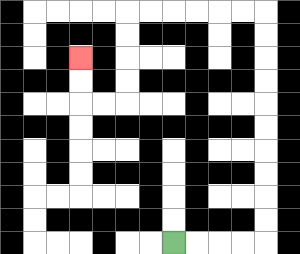{'start': '[7, 10]', 'end': '[3, 2]', 'path_directions': 'R,R,R,R,U,U,U,U,U,U,U,U,U,U,L,L,L,L,L,L,D,D,D,D,L,L,U,U', 'path_coordinates': '[[7, 10], [8, 10], [9, 10], [10, 10], [11, 10], [11, 9], [11, 8], [11, 7], [11, 6], [11, 5], [11, 4], [11, 3], [11, 2], [11, 1], [11, 0], [10, 0], [9, 0], [8, 0], [7, 0], [6, 0], [5, 0], [5, 1], [5, 2], [5, 3], [5, 4], [4, 4], [3, 4], [3, 3], [3, 2]]'}